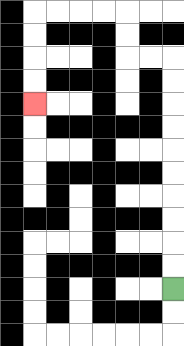{'start': '[7, 12]', 'end': '[1, 4]', 'path_directions': 'U,U,U,U,U,U,U,U,U,U,L,L,U,U,L,L,L,L,D,D,D,D', 'path_coordinates': '[[7, 12], [7, 11], [7, 10], [7, 9], [7, 8], [7, 7], [7, 6], [7, 5], [7, 4], [7, 3], [7, 2], [6, 2], [5, 2], [5, 1], [5, 0], [4, 0], [3, 0], [2, 0], [1, 0], [1, 1], [1, 2], [1, 3], [1, 4]]'}